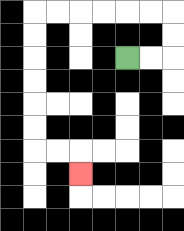{'start': '[5, 2]', 'end': '[3, 7]', 'path_directions': 'R,R,U,U,L,L,L,L,L,L,D,D,D,D,D,D,R,R,D', 'path_coordinates': '[[5, 2], [6, 2], [7, 2], [7, 1], [7, 0], [6, 0], [5, 0], [4, 0], [3, 0], [2, 0], [1, 0], [1, 1], [1, 2], [1, 3], [1, 4], [1, 5], [1, 6], [2, 6], [3, 6], [3, 7]]'}